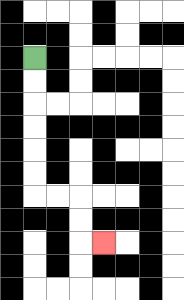{'start': '[1, 2]', 'end': '[4, 10]', 'path_directions': 'D,D,D,D,D,D,R,R,D,D,R', 'path_coordinates': '[[1, 2], [1, 3], [1, 4], [1, 5], [1, 6], [1, 7], [1, 8], [2, 8], [3, 8], [3, 9], [3, 10], [4, 10]]'}